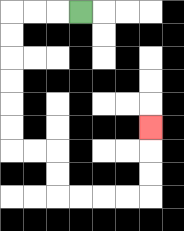{'start': '[3, 0]', 'end': '[6, 5]', 'path_directions': 'L,L,L,D,D,D,D,D,D,R,R,D,D,R,R,R,R,U,U,U', 'path_coordinates': '[[3, 0], [2, 0], [1, 0], [0, 0], [0, 1], [0, 2], [0, 3], [0, 4], [0, 5], [0, 6], [1, 6], [2, 6], [2, 7], [2, 8], [3, 8], [4, 8], [5, 8], [6, 8], [6, 7], [6, 6], [6, 5]]'}